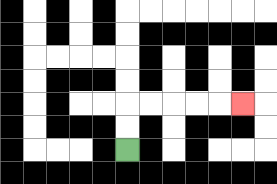{'start': '[5, 6]', 'end': '[10, 4]', 'path_directions': 'U,U,R,R,R,R,R', 'path_coordinates': '[[5, 6], [5, 5], [5, 4], [6, 4], [7, 4], [8, 4], [9, 4], [10, 4]]'}